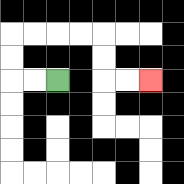{'start': '[2, 3]', 'end': '[6, 3]', 'path_directions': 'L,L,U,U,R,R,R,R,D,D,R,R', 'path_coordinates': '[[2, 3], [1, 3], [0, 3], [0, 2], [0, 1], [1, 1], [2, 1], [3, 1], [4, 1], [4, 2], [4, 3], [5, 3], [6, 3]]'}